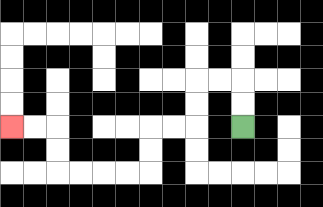{'start': '[10, 5]', 'end': '[0, 5]', 'path_directions': 'U,U,L,L,D,D,L,L,D,D,L,L,L,L,U,U,L,L', 'path_coordinates': '[[10, 5], [10, 4], [10, 3], [9, 3], [8, 3], [8, 4], [8, 5], [7, 5], [6, 5], [6, 6], [6, 7], [5, 7], [4, 7], [3, 7], [2, 7], [2, 6], [2, 5], [1, 5], [0, 5]]'}